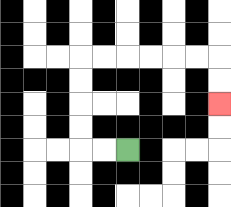{'start': '[5, 6]', 'end': '[9, 4]', 'path_directions': 'L,L,U,U,U,U,R,R,R,R,R,R,D,D', 'path_coordinates': '[[5, 6], [4, 6], [3, 6], [3, 5], [3, 4], [3, 3], [3, 2], [4, 2], [5, 2], [6, 2], [7, 2], [8, 2], [9, 2], [9, 3], [9, 4]]'}